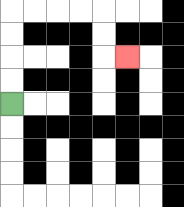{'start': '[0, 4]', 'end': '[5, 2]', 'path_directions': 'U,U,U,U,R,R,R,R,D,D,R', 'path_coordinates': '[[0, 4], [0, 3], [0, 2], [0, 1], [0, 0], [1, 0], [2, 0], [3, 0], [4, 0], [4, 1], [4, 2], [5, 2]]'}